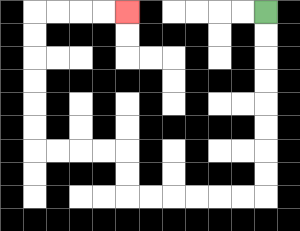{'start': '[11, 0]', 'end': '[5, 0]', 'path_directions': 'D,D,D,D,D,D,D,D,L,L,L,L,L,L,U,U,L,L,L,L,U,U,U,U,U,U,R,R,R,R', 'path_coordinates': '[[11, 0], [11, 1], [11, 2], [11, 3], [11, 4], [11, 5], [11, 6], [11, 7], [11, 8], [10, 8], [9, 8], [8, 8], [7, 8], [6, 8], [5, 8], [5, 7], [5, 6], [4, 6], [3, 6], [2, 6], [1, 6], [1, 5], [1, 4], [1, 3], [1, 2], [1, 1], [1, 0], [2, 0], [3, 0], [4, 0], [5, 0]]'}